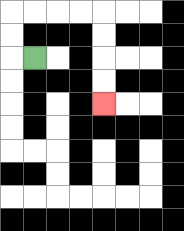{'start': '[1, 2]', 'end': '[4, 4]', 'path_directions': 'L,U,U,R,R,R,R,D,D,D,D', 'path_coordinates': '[[1, 2], [0, 2], [0, 1], [0, 0], [1, 0], [2, 0], [3, 0], [4, 0], [4, 1], [4, 2], [4, 3], [4, 4]]'}